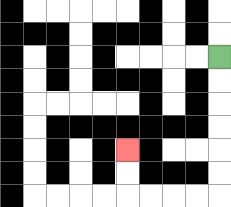{'start': '[9, 2]', 'end': '[5, 6]', 'path_directions': 'D,D,D,D,D,D,L,L,L,L,U,U', 'path_coordinates': '[[9, 2], [9, 3], [9, 4], [9, 5], [9, 6], [9, 7], [9, 8], [8, 8], [7, 8], [6, 8], [5, 8], [5, 7], [5, 6]]'}